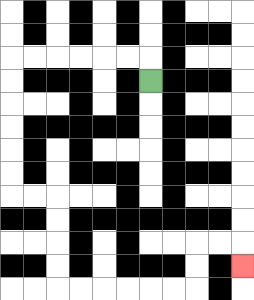{'start': '[6, 3]', 'end': '[10, 11]', 'path_directions': 'U,L,L,L,L,L,L,D,D,D,D,D,D,R,R,D,D,D,D,R,R,R,R,R,R,U,U,R,R,D', 'path_coordinates': '[[6, 3], [6, 2], [5, 2], [4, 2], [3, 2], [2, 2], [1, 2], [0, 2], [0, 3], [0, 4], [0, 5], [0, 6], [0, 7], [0, 8], [1, 8], [2, 8], [2, 9], [2, 10], [2, 11], [2, 12], [3, 12], [4, 12], [5, 12], [6, 12], [7, 12], [8, 12], [8, 11], [8, 10], [9, 10], [10, 10], [10, 11]]'}